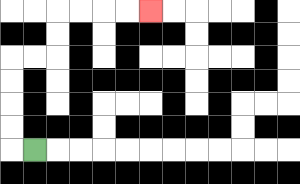{'start': '[1, 6]', 'end': '[6, 0]', 'path_directions': 'L,U,U,U,U,R,R,U,U,R,R,R,R', 'path_coordinates': '[[1, 6], [0, 6], [0, 5], [0, 4], [0, 3], [0, 2], [1, 2], [2, 2], [2, 1], [2, 0], [3, 0], [4, 0], [5, 0], [6, 0]]'}